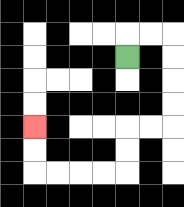{'start': '[5, 2]', 'end': '[1, 5]', 'path_directions': 'U,R,R,D,D,D,D,L,L,D,D,L,L,L,L,U,U', 'path_coordinates': '[[5, 2], [5, 1], [6, 1], [7, 1], [7, 2], [7, 3], [7, 4], [7, 5], [6, 5], [5, 5], [5, 6], [5, 7], [4, 7], [3, 7], [2, 7], [1, 7], [1, 6], [1, 5]]'}